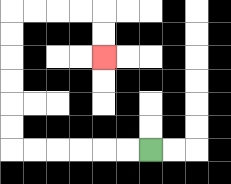{'start': '[6, 6]', 'end': '[4, 2]', 'path_directions': 'L,L,L,L,L,L,U,U,U,U,U,U,R,R,R,R,D,D', 'path_coordinates': '[[6, 6], [5, 6], [4, 6], [3, 6], [2, 6], [1, 6], [0, 6], [0, 5], [0, 4], [0, 3], [0, 2], [0, 1], [0, 0], [1, 0], [2, 0], [3, 0], [4, 0], [4, 1], [4, 2]]'}